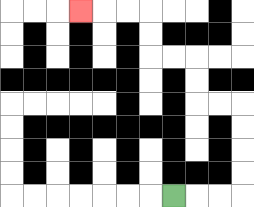{'start': '[7, 8]', 'end': '[3, 0]', 'path_directions': 'R,R,R,U,U,U,U,L,L,U,U,L,L,U,U,L,L,L', 'path_coordinates': '[[7, 8], [8, 8], [9, 8], [10, 8], [10, 7], [10, 6], [10, 5], [10, 4], [9, 4], [8, 4], [8, 3], [8, 2], [7, 2], [6, 2], [6, 1], [6, 0], [5, 0], [4, 0], [3, 0]]'}